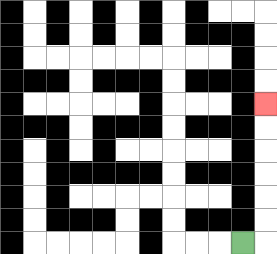{'start': '[10, 10]', 'end': '[11, 4]', 'path_directions': 'R,U,U,U,U,U,U', 'path_coordinates': '[[10, 10], [11, 10], [11, 9], [11, 8], [11, 7], [11, 6], [11, 5], [11, 4]]'}